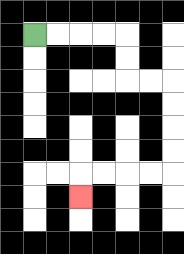{'start': '[1, 1]', 'end': '[3, 8]', 'path_directions': 'R,R,R,R,D,D,R,R,D,D,D,D,L,L,L,L,D', 'path_coordinates': '[[1, 1], [2, 1], [3, 1], [4, 1], [5, 1], [5, 2], [5, 3], [6, 3], [7, 3], [7, 4], [7, 5], [7, 6], [7, 7], [6, 7], [5, 7], [4, 7], [3, 7], [3, 8]]'}